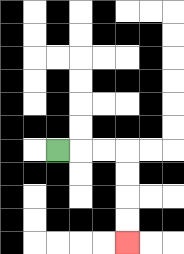{'start': '[2, 6]', 'end': '[5, 10]', 'path_directions': 'R,R,R,D,D,D,D', 'path_coordinates': '[[2, 6], [3, 6], [4, 6], [5, 6], [5, 7], [5, 8], [5, 9], [5, 10]]'}